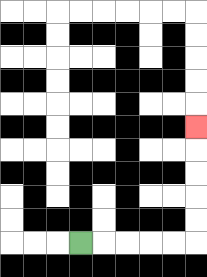{'start': '[3, 10]', 'end': '[8, 5]', 'path_directions': 'R,R,R,R,R,U,U,U,U,U', 'path_coordinates': '[[3, 10], [4, 10], [5, 10], [6, 10], [7, 10], [8, 10], [8, 9], [8, 8], [8, 7], [8, 6], [8, 5]]'}